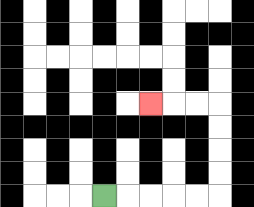{'start': '[4, 8]', 'end': '[6, 4]', 'path_directions': 'R,R,R,R,R,U,U,U,U,L,L,L', 'path_coordinates': '[[4, 8], [5, 8], [6, 8], [7, 8], [8, 8], [9, 8], [9, 7], [9, 6], [9, 5], [9, 4], [8, 4], [7, 4], [6, 4]]'}